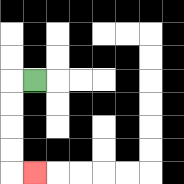{'start': '[1, 3]', 'end': '[1, 7]', 'path_directions': 'L,D,D,D,D,R', 'path_coordinates': '[[1, 3], [0, 3], [0, 4], [0, 5], [0, 6], [0, 7], [1, 7]]'}